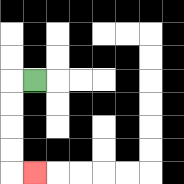{'start': '[1, 3]', 'end': '[1, 7]', 'path_directions': 'L,D,D,D,D,R', 'path_coordinates': '[[1, 3], [0, 3], [0, 4], [0, 5], [0, 6], [0, 7], [1, 7]]'}